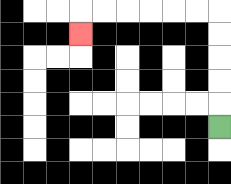{'start': '[9, 5]', 'end': '[3, 1]', 'path_directions': 'U,U,U,U,U,L,L,L,L,L,L,D', 'path_coordinates': '[[9, 5], [9, 4], [9, 3], [9, 2], [9, 1], [9, 0], [8, 0], [7, 0], [6, 0], [5, 0], [4, 0], [3, 0], [3, 1]]'}